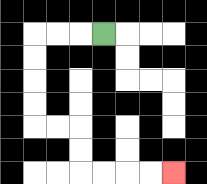{'start': '[4, 1]', 'end': '[7, 7]', 'path_directions': 'L,L,L,D,D,D,D,R,R,D,D,R,R,R,R', 'path_coordinates': '[[4, 1], [3, 1], [2, 1], [1, 1], [1, 2], [1, 3], [1, 4], [1, 5], [2, 5], [3, 5], [3, 6], [3, 7], [4, 7], [5, 7], [6, 7], [7, 7]]'}